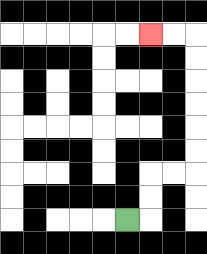{'start': '[5, 9]', 'end': '[6, 1]', 'path_directions': 'R,U,U,R,R,U,U,U,U,U,U,L,L', 'path_coordinates': '[[5, 9], [6, 9], [6, 8], [6, 7], [7, 7], [8, 7], [8, 6], [8, 5], [8, 4], [8, 3], [8, 2], [8, 1], [7, 1], [6, 1]]'}